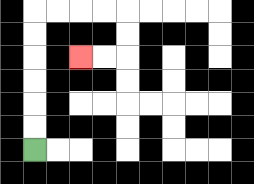{'start': '[1, 6]', 'end': '[3, 2]', 'path_directions': 'U,U,U,U,U,U,R,R,R,R,D,D,L,L', 'path_coordinates': '[[1, 6], [1, 5], [1, 4], [1, 3], [1, 2], [1, 1], [1, 0], [2, 0], [3, 0], [4, 0], [5, 0], [5, 1], [5, 2], [4, 2], [3, 2]]'}